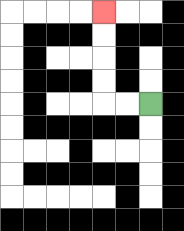{'start': '[6, 4]', 'end': '[4, 0]', 'path_directions': 'L,L,U,U,U,U', 'path_coordinates': '[[6, 4], [5, 4], [4, 4], [4, 3], [4, 2], [4, 1], [4, 0]]'}